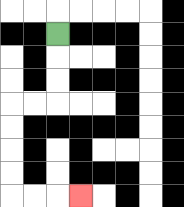{'start': '[2, 1]', 'end': '[3, 8]', 'path_directions': 'D,D,D,L,L,D,D,D,D,R,R,R', 'path_coordinates': '[[2, 1], [2, 2], [2, 3], [2, 4], [1, 4], [0, 4], [0, 5], [0, 6], [0, 7], [0, 8], [1, 8], [2, 8], [3, 8]]'}